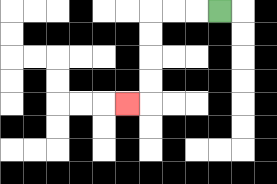{'start': '[9, 0]', 'end': '[5, 4]', 'path_directions': 'L,L,L,D,D,D,D,L', 'path_coordinates': '[[9, 0], [8, 0], [7, 0], [6, 0], [6, 1], [6, 2], [6, 3], [6, 4], [5, 4]]'}